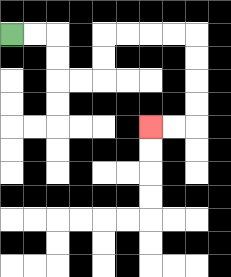{'start': '[0, 1]', 'end': '[6, 5]', 'path_directions': 'R,R,D,D,R,R,U,U,R,R,R,R,D,D,D,D,L,L', 'path_coordinates': '[[0, 1], [1, 1], [2, 1], [2, 2], [2, 3], [3, 3], [4, 3], [4, 2], [4, 1], [5, 1], [6, 1], [7, 1], [8, 1], [8, 2], [8, 3], [8, 4], [8, 5], [7, 5], [6, 5]]'}